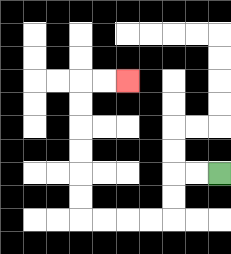{'start': '[9, 7]', 'end': '[5, 3]', 'path_directions': 'L,L,D,D,L,L,L,L,U,U,U,U,U,U,R,R', 'path_coordinates': '[[9, 7], [8, 7], [7, 7], [7, 8], [7, 9], [6, 9], [5, 9], [4, 9], [3, 9], [3, 8], [3, 7], [3, 6], [3, 5], [3, 4], [3, 3], [4, 3], [5, 3]]'}